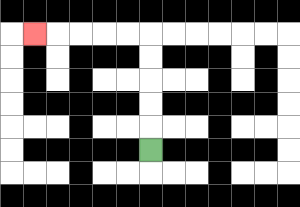{'start': '[6, 6]', 'end': '[1, 1]', 'path_directions': 'U,U,U,U,U,L,L,L,L,L', 'path_coordinates': '[[6, 6], [6, 5], [6, 4], [6, 3], [6, 2], [6, 1], [5, 1], [4, 1], [3, 1], [2, 1], [1, 1]]'}